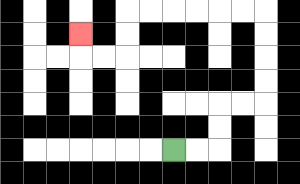{'start': '[7, 6]', 'end': '[3, 1]', 'path_directions': 'R,R,U,U,R,R,U,U,U,U,L,L,L,L,L,L,D,D,L,L,U', 'path_coordinates': '[[7, 6], [8, 6], [9, 6], [9, 5], [9, 4], [10, 4], [11, 4], [11, 3], [11, 2], [11, 1], [11, 0], [10, 0], [9, 0], [8, 0], [7, 0], [6, 0], [5, 0], [5, 1], [5, 2], [4, 2], [3, 2], [3, 1]]'}